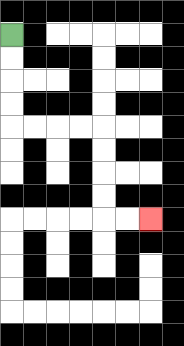{'start': '[0, 1]', 'end': '[6, 9]', 'path_directions': 'D,D,D,D,R,R,R,R,D,D,D,D,R,R', 'path_coordinates': '[[0, 1], [0, 2], [0, 3], [0, 4], [0, 5], [1, 5], [2, 5], [3, 5], [4, 5], [4, 6], [4, 7], [4, 8], [4, 9], [5, 9], [6, 9]]'}